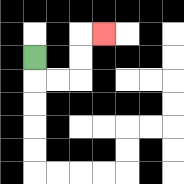{'start': '[1, 2]', 'end': '[4, 1]', 'path_directions': 'D,R,R,U,U,R', 'path_coordinates': '[[1, 2], [1, 3], [2, 3], [3, 3], [3, 2], [3, 1], [4, 1]]'}